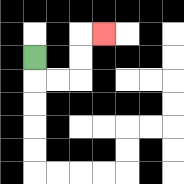{'start': '[1, 2]', 'end': '[4, 1]', 'path_directions': 'D,R,R,U,U,R', 'path_coordinates': '[[1, 2], [1, 3], [2, 3], [3, 3], [3, 2], [3, 1], [4, 1]]'}